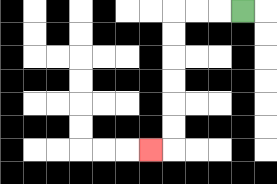{'start': '[10, 0]', 'end': '[6, 6]', 'path_directions': 'L,L,L,D,D,D,D,D,D,L', 'path_coordinates': '[[10, 0], [9, 0], [8, 0], [7, 0], [7, 1], [7, 2], [7, 3], [7, 4], [7, 5], [7, 6], [6, 6]]'}